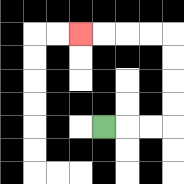{'start': '[4, 5]', 'end': '[3, 1]', 'path_directions': 'R,R,R,U,U,U,U,L,L,L,L', 'path_coordinates': '[[4, 5], [5, 5], [6, 5], [7, 5], [7, 4], [7, 3], [7, 2], [7, 1], [6, 1], [5, 1], [4, 1], [3, 1]]'}